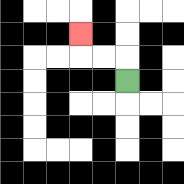{'start': '[5, 3]', 'end': '[3, 1]', 'path_directions': 'U,L,L,U', 'path_coordinates': '[[5, 3], [5, 2], [4, 2], [3, 2], [3, 1]]'}